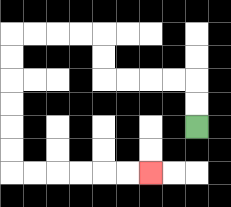{'start': '[8, 5]', 'end': '[6, 7]', 'path_directions': 'U,U,L,L,L,L,U,U,L,L,L,L,D,D,D,D,D,D,R,R,R,R,R,R', 'path_coordinates': '[[8, 5], [8, 4], [8, 3], [7, 3], [6, 3], [5, 3], [4, 3], [4, 2], [4, 1], [3, 1], [2, 1], [1, 1], [0, 1], [0, 2], [0, 3], [0, 4], [0, 5], [0, 6], [0, 7], [1, 7], [2, 7], [3, 7], [4, 7], [5, 7], [6, 7]]'}